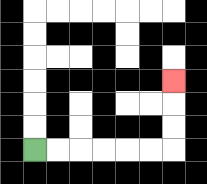{'start': '[1, 6]', 'end': '[7, 3]', 'path_directions': 'R,R,R,R,R,R,U,U,U', 'path_coordinates': '[[1, 6], [2, 6], [3, 6], [4, 6], [5, 6], [6, 6], [7, 6], [7, 5], [7, 4], [7, 3]]'}